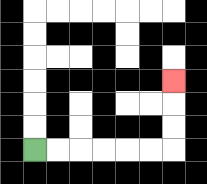{'start': '[1, 6]', 'end': '[7, 3]', 'path_directions': 'R,R,R,R,R,R,U,U,U', 'path_coordinates': '[[1, 6], [2, 6], [3, 6], [4, 6], [5, 6], [6, 6], [7, 6], [7, 5], [7, 4], [7, 3]]'}